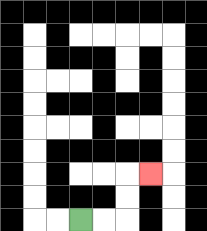{'start': '[3, 9]', 'end': '[6, 7]', 'path_directions': 'R,R,U,U,R', 'path_coordinates': '[[3, 9], [4, 9], [5, 9], [5, 8], [5, 7], [6, 7]]'}